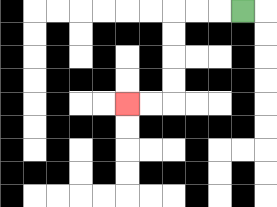{'start': '[10, 0]', 'end': '[5, 4]', 'path_directions': 'L,L,L,D,D,D,D,L,L', 'path_coordinates': '[[10, 0], [9, 0], [8, 0], [7, 0], [7, 1], [7, 2], [7, 3], [7, 4], [6, 4], [5, 4]]'}